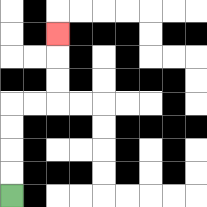{'start': '[0, 8]', 'end': '[2, 1]', 'path_directions': 'U,U,U,U,R,R,U,U,U', 'path_coordinates': '[[0, 8], [0, 7], [0, 6], [0, 5], [0, 4], [1, 4], [2, 4], [2, 3], [2, 2], [2, 1]]'}